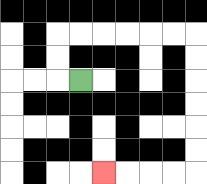{'start': '[3, 3]', 'end': '[4, 7]', 'path_directions': 'L,U,U,R,R,R,R,R,R,D,D,D,D,D,D,L,L,L,L', 'path_coordinates': '[[3, 3], [2, 3], [2, 2], [2, 1], [3, 1], [4, 1], [5, 1], [6, 1], [7, 1], [8, 1], [8, 2], [8, 3], [8, 4], [8, 5], [8, 6], [8, 7], [7, 7], [6, 7], [5, 7], [4, 7]]'}